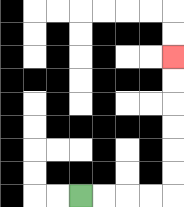{'start': '[3, 8]', 'end': '[7, 2]', 'path_directions': 'R,R,R,R,U,U,U,U,U,U', 'path_coordinates': '[[3, 8], [4, 8], [5, 8], [6, 8], [7, 8], [7, 7], [7, 6], [7, 5], [7, 4], [7, 3], [7, 2]]'}